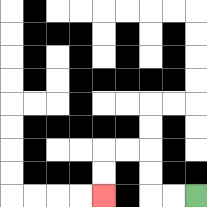{'start': '[8, 8]', 'end': '[4, 8]', 'path_directions': 'L,L,U,U,L,L,D,D', 'path_coordinates': '[[8, 8], [7, 8], [6, 8], [6, 7], [6, 6], [5, 6], [4, 6], [4, 7], [4, 8]]'}